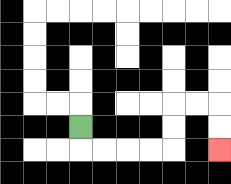{'start': '[3, 5]', 'end': '[9, 6]', 'path_directions': 'D,R,R,R,R,U,U,R,R,D,D', 'path_coordinates': '[[3, 5], [3, 6], [4, 6], [5, 6], [6, 6], [7, 6], [7, 5], [7, 4], [8, 4], [9, 4], [9, 5], [9, 6]]'}